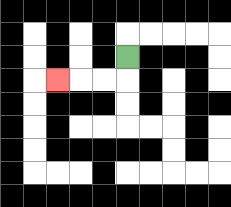{'start': '[5, 2]', 'end': '[2, 3]', 'path_directions': 'D,L,L,L', 'path_coordinates': '[[5, 2], [5, 3], [4, 3], [3, 3], [2, 3]]'}